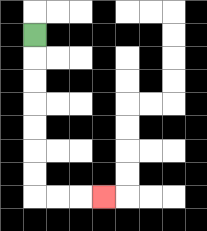{'start': '[1, 1]', 'end': '[4, 8]', 'path_directions': 'D,D,D,D,D,D,D,R,R,R', 'path_coordinates': '[[1, 1], [1, 2], [1, 3], [1, 4], [1, 5], [1, 6], [1, 7], [1, 8], [2, 8], [3, 8], [4, 8]]'}